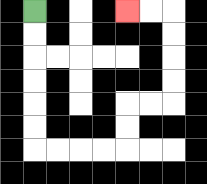{'start': '[1, 0]', 'end': '[5, 0]', 'path_directions': 'D,D,D,D,D,D,R,R,R,R,U,U,R,R,U,U,U,U,L,L', 'path_coordinates': '[[1, 0], [1, 1], [1, 2], [1, 3], [1, 4], [1, 5], [1, 6], [2, 6], [3, 6], [4, 6], [5, 6], [5, 5], [5, 4], [6, 4], [7, 4], [7, 3], [7, 2], [7, 1], [7, 0], [6, 0], [5, 0]]'}